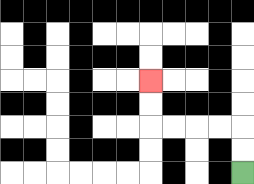{'start': '[10, 7]', 'end': '[6, 3]', 'path_directions': 'U,U,L,L,L,L,U,U', 'path_coordinates': '[[10, 7], [10, 6], [10, 5], [9, 5], [8, 5], [7, 5], [6, 5], [6, 4], [6, 3]]'}